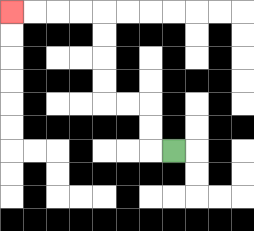{'start': '[7, 6]', 'end': '[0, 0]', 'path_directions': 'L,U,U,L,L,U,U,U,U,L,L,L,L', 'path_coordinates': '[[7, 6], [6, 6], [6, 5], [6, 4], [5, 4], [4, 4], [4, 3], [4, 2], [4, 1], [4, 0], [3, 0], [2, 0], [1, 0], [0, 0]]'}